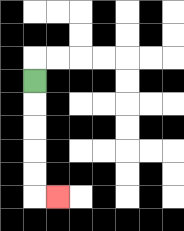{'start': '[1, 3]', 'end': '[2, 8]', 'path_directions': 'D,D,D,D,D,R', 'path_coordinates': '[[1, 3], [1, 4], [1, 5], [1, 6], [1, 7], [1, 8], [2, 8]]'}